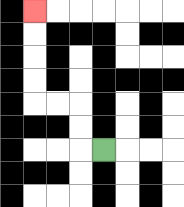{'start': '[4, 6]', 'end': '[1, 0]', 'path_directions': 'L,U,U,L,L,U,U,U,U', 'path_coordinates': '[[4, 6], [3, 6], [3, 5], [3, 4], [2, 4], [1, 4], [1, 3], [1, 2], [1, 1], [1, 0]]'}